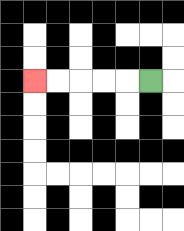{'start': '[6, 3]', 'end': '[1, 3]', 'path_directions': 'L,L,L,L,L', 'path_coordinates': '[[6, 3], [5, 3], [4, 3], [3, 3], [2, 3], [1, 3]]'}